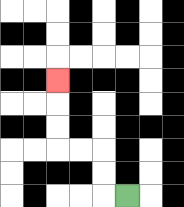{'start': '[5, 8]', 'end': '[2, 3]', 'path_directions': 'L,U,U,L,L,U,U,U', 'path_coordinates': '[[5, 8], [4, 8], [4, 7], [4, 6], [3, 6], [2, 6], [2, 5], [2, 4], [2, 3]]'}